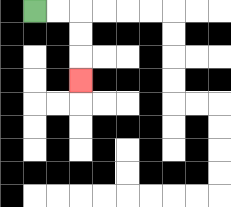{'start': '[1, 0]', 'end': '[3, 3]', 'path_directions': 'R,R,D,D,D', 'path_coordinates': '[[1, 0], [2, 0], [3, 0], [3, 1], [3, 2], [3, 3]]'}